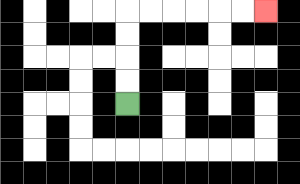{'start': '[5, 4]', 'end': '[11, 0]', 'path_directions': 'U,U,U,U,R,R,R,R,R,R', 'path_coordinates': '[[5, 4], [5, 3], [5, 2], [5, 1], [5, 0], [6, 0], [7, 0], [8, 0], [9, 0], [10, 0], [11, 0]]'}